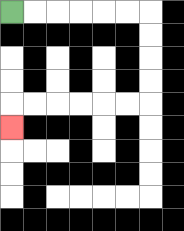{'start': '[0, 0]', 'end': '[0, 5]', 'path_directions': 'R,R,R,R,R,R,D,D,D,D,L,L,L,L,L,L,D', 'path_coordinates': '[[0, 0], [1, 0], [2, 0], [3, 0], [4, 0], [5, 0], [6, 0], [6, 1], [6, 2], [6, 3], [6, 4], [5, 4], [4, 4], [3, 4], [2, 4], [1, 4], [0, 4], [0, 5]]'}